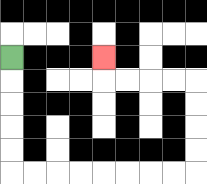{'start': '[0, 2]', 'end': '[4, 2]', 'path_directions': 'D,D,D,D,D,R,R,R,R,R,R,R,R,U,U,U,U,L,L,L,L,U', 'path_coordinates': '[[0, 2], [0, 3], [0, 4], [0, 5], [0, 6], [0, 7], [1, 7], [2, 7], [3, 7], [4, 7], [5, 7], [6, 7], [7, 7], [8, 7], [8, 6], [8, 5], [8, 4], [8, 3], [7, 3], [6, 3], [5, 3], [4, 3], [4, 2]]'}